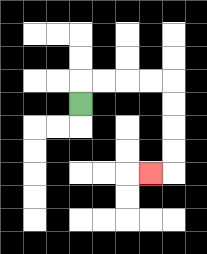{'start': '[3, 4]', 'end': '[6, 7]', 'path_directions': 'U,R,R,R,R,D,D,D,D,L', 'path_coordinates': '[[3, 4], [3, 3], [4, 3], [5, 3], [6, 3], [7, 3], [7, 4], [7, 5], [7, 6], [7, 7], [6, 7]]'}